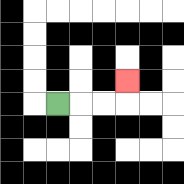{'start': '[2, 4]', 'end': '[5, 3]', 'path_directions': 'R,R,R,U', 'path_coordinates': '[[2, 4], [3, 4], [4, 4], [5, 4], [5, 3]]'}